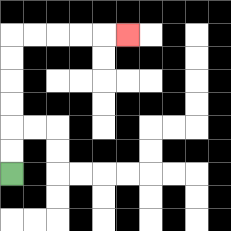{'start': '[0, 7]', 'end': '[5, 1]', 'path_directions': 'U,U,U,U,U,U,R,R,R,R,R', 'path_coordinates': '[[0, 7], [0, 6], [0, 5], [0, 4], [0, 3], [0, 2], [0, 1], [1, 1], [2, 1], [3, 1], [4, 1], [5, 1]]'}